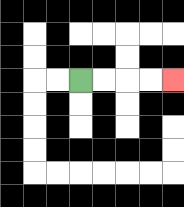{'start': '[3, 3]', 'end': '[7, 3]', 'path_directions': 'R,R,R,R', 'path_coordinates': '[[3, 3], [4, 3], [5, 3], [6, 3], [7, 3]]'}